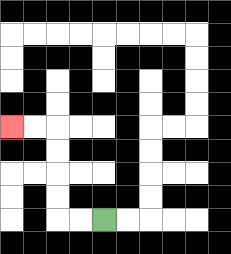{'start': '[4, 9]', 'end': '[0, 5]', 'path_directions': 'L,L,U,U,U,U,L,L', 'path_coordinates': '[[4, 9], [3, 9], [2, 9], [2, 8], [2, 7], [2, 6], [2, 5], [1, 5], [0, 5]]'}